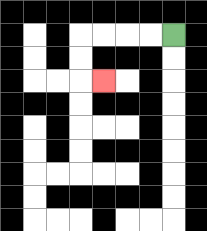{'start': '[7, 1]', 'end': '[4, 3]', 'path_directions': 'L,L,L,L,D,D,R', 'path_coordinates': '[[7, 1], [6, 1], [5, 1], [4, 1], [3, 1], [3, 2], [3, 3], [4, 3]]'}